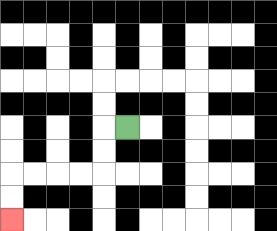{'start': '[5, 5]', 'end': '[0, 9]', 'path_directions': 'L,D,D,L,L,L,L,D,D', 'path_coordinates': '[[5, 5], [4, 5], [4, 6], [4, 7], [3, 7], [2, 7], [1, 7], [0, 7], [0, 8], [0, 9]]'}